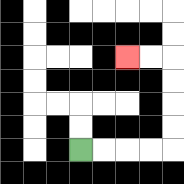{'start': '[3, 6]', 'end': '[5, 2]', 'path_directions': 'R,R,R,R,U,U,U,U,L,L', 'path_coordinates': '[[3, 6], [4, 6], [5, 6], [6, 6], [7, 6], [7, 5], [7, 4], [7, 3], [7, 2], [6, 2], [5, 2]]'}